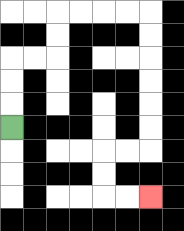{'start': '[0, 5]', 'end': '[6, 8]', 'path_directions': 'U,U,U,R,R,U,U,R,R,R,R,D,D,D,D,D,D,L,L,D,D,R,R', 'path_coordinates': '[[0, 5], [0, 4], [0, 3], [0, 2], [1, 2], [2, 2], [2, 1], [2, 0], [3, 0], [4, 0], [5, 0], [6, 0], [6, 1], [6, 2], [6, 3], [6, 4], [6, 5], [6, 6], [5, 6], [4, 6], [4, 7], [4, 8], [5, 8], [6, 8]]'}